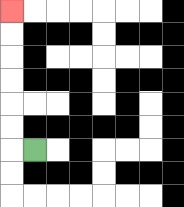{'start': '[1, 6]', 'end': '[0, 0]', 'path_directions': 'L,U,U,U,U,U,U', 'path_coordinates': '[[1, 6], [0, 6], [0, 5], [0, 4], [0, 3], [0, 2], [0, 1], [0, 0]]'}